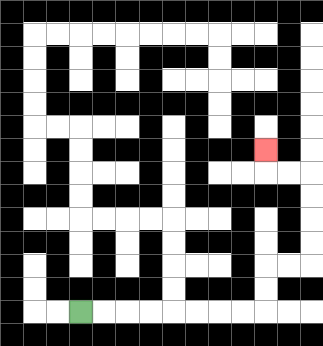{'start': '[3, 13]', 'end': '[11, 6]', 'path_directions': 'R,R,R,R,R,R,R,R,U,U,R,R,U,U,U,U,L,L,U', 'path_coordinates': '[[3, 13], [4, 13], [5, 13], [6, 13], [7, 13], [8, 13], [9, 13], [10, 13], [11, 13], [11, 12], [11, 11], [12, 11], [13, 11], [13, 10], [13, 9], [13, 8], [13, 7], [12, 7], [11, 7], [11, 6]]'}